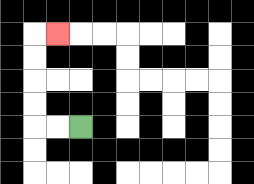{'start': '[3, 5]', 'end': '[2, 1]', 'path_directions': 'L,L,U,U,U,U,R', 'path_coordinates': '[[3, 5], [2, 5], [1, 5], [1, 4], [1, 3], [1, 2], [1, 1], [2, 1]]'}